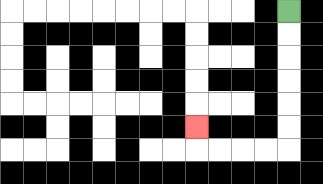{'start': '[12, 0]', 'end': '[8, 5]', 'path_directions': 'D,D,D,D,D,D,L,L,L,L,U', 'path_coordinates': '[[12, 0], [12, 1], [12, 2], [12, 3], [12, 4], [12, 5], [12, 6], [11, 6], [10, 6], [9, 6], [8, 6], [8, 5]]'}